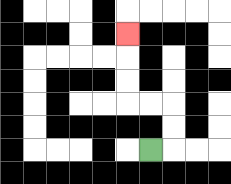{'start': '[6, 6]', 'end': '[5, 1]', 'path_directions': 'R,U,U,L,L,U,U,U', 'path_coordinates': '[[6, 6], [7, 6], [7, 5], [7, 4], [6, 4], [5, 4], [5, 3], [5, 2], [5, 1]]'}